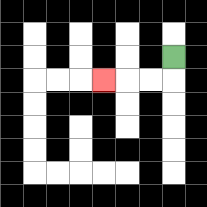{'start': '[7, 2]', 'end': '[4, 3]', 'path_directions': 'D,L,L,L', 'path_coordinates': '[[7, 2], [7, 3], [6, 3], [5, 3], [4, 3]]'}